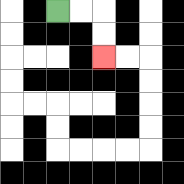{'start': '[2, 0]', 'end': '[4, 2]', 'path_directions': 'R,R,D,D', 'path_coordinates': '[[2, 0], [3, 0], [4, 0], [4, 1], [4, 2]]'}